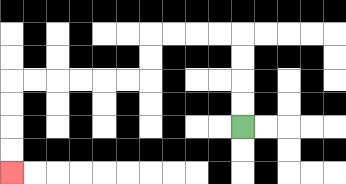{'start': '[10, 5]', 'end': '[0, 7]', 'path_directions': 'U,U,U,U,L,L,L,L,D,D,L,L,L,L,L,L,D,D,D,D', 'path_coordinates': '[[10, 5], [10, 4], [10, 3], [10, 2], [10, 1], [9, 1], [8, 1], [7, 1], [6, 1], [6, 2], [6, 3], [5, 3], [4, 3], [3, 3], [2, 3], [1, 3], [0, 3], [0, 4], [0, 5], [0, 6], [0, 7]]'}